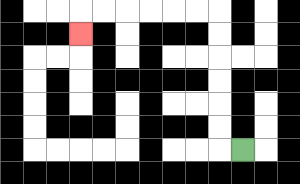{'start': '[10, 6]', 'end': '[3, 1]', 'path_directions': 'L,U,U,U,U,U,U,L,L,L,L,L,L,D', 'path_coordinates': '[[10, 6], [9, 6], [9, 5], [9, 4], [9, 3], [9, 2], [9, 1], [9, 0], [8, 0], [7, 0], [6, 0], [5, 0], [4, 0], [3, 0], [3, 1]]'}